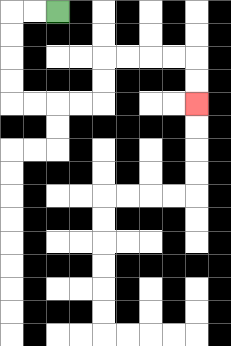{'start': '[2, 0]', 'end': '[8, 4]', 'path_directions': 'L,L,D,D,D,D,R,R,R,R,U,U,R,R,R,R,D,D', 'path_coordinates': '[[2, 0], [1, 0], [0, 0], [0, 1], [0, 2], [0, 3], [0, 4], [1, 4], [2, 4], [3, 4], [4, 4], [4, 3], [4, 2], [5, 2], [6, 2], [7, 2], [8, 2], [8, 3], [8, 4]]'}